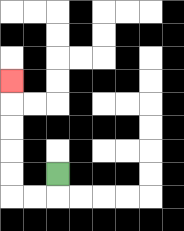{'start': '[2, 7]', 'end': '[0, 3]', 'path_directions': 'D,L,L,U,U,U,U,U', 'path_coordinates': '[[2, 7], [2, 8], [1, 8], [0, 8], [0, 7], [0, 6], [0, 5], [0, 4], [0, 3]]'}